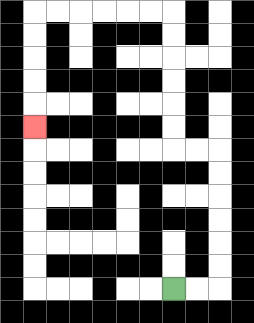{'start': '[7, 12]', 'end': '[1, 5]', 'path_directions': 'R,R,U,U,U,U,U,U,L,L,U,U,U,U,U,U,L,L,L,L,L,L,D,D,D,D,D', 'path_coordinates': '[[7, 12], [8, 12], [9, 12], [9, 11], [9, 10], [9, 9], [9, 8], [9, 7], [9, 6], [8, 6], [7, 6], [7, 5], [7, 4], [7, 3], [7, 2], [7, 1], [7, 0], [6, 0], [5, 0], [4, 0], [3, 0], [2, 0], [1, 0], [1, 1], [1, 2], [1, 3], [1, 4], [1, 5]]'}